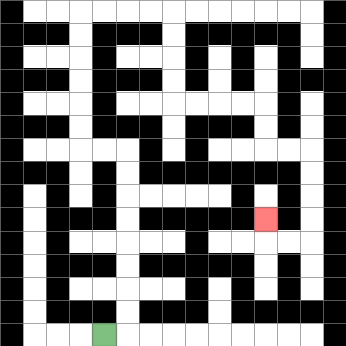{'start': '[4, 14]', 'end': '[11, 9]', 'path_directions': 'R,U,U,U,U,U,U,U,U,L,L,U,U,U,U,U,U,R,R,R,R,D,D,D,D,R,R,R,R,D,D,R,R,D,D,D,D,L,L,U', 'path_coordinates': '[[4, 14], [5, 14], [5, 13], [5, 12], [5, 11], [5, 10], [5, 9], [5, 8], [5, 7], [5, 6], [4, 6], [3, 6], [3, 5], [3, 4], [3, 3], [3, 2], [3, 1], [3, 0], [4, 0], [5, 0], [6, 0], [7, 0], [7, 1], [7, 2], [7, 3], [7, 4], [8, 4], [9, 4], [10, 4], [11, 4], [11, 5], [11, 6], [12, 6], [13, 6], [13, 7], [13, 8], [13, 9], [13, 10], [12, 10], [11, 10], [11, 9]]'}